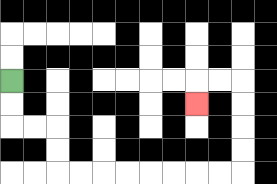{'start': '[0, 3]', 'end': '[8, 4]', 'path_directions': 'D,D,R,R,D,D,R,R,R,R,R,R,R,R,U,U,U,U,L,L,D', 'path_coordinates': '[[0, 3], [0, 4], [0, 5], [1, 5], [2, 5], [2, 6], [2, 7], [3, 7], [4, 7], [5, 7], [6, 7], [7, 7], [8, 7], [9, 7], [10, 7], [10, 6], [10, 5], [10, 4], [10, 3], [9, 3], [8, 3], [8, 4]]'}